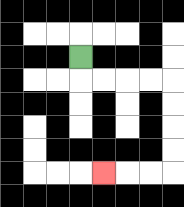{'start': '[3, 2]', 'end': '[4, 7]', 'path_directions': 'D,R,R,R,R,D,D,D,D,L,L,L', 'path_coordinates': '[[3, 2], [3, 3], [4, 3], [5, 3], [6, 3], [7, 3], [7, 4], [7, 5], [7, 6], [7, 7], [6, 7], [5, 7], [4, 7]]'}